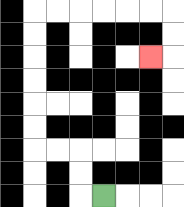{'start': '[4, 8]', 'end': '[6, 2]', 'path_directions': 'L,U,U,L,L,U,U,U,U,U,U,R,R,R,R,R,R,D,D,L', 'path_coordinates': '[[4, 8], [3, 8], [3, 7], [3, 6], [2, 6], [1, 6], [1, 5], [1, 4], [1, 3], [1, 2], [1, 1], [1, 0], [2, 0], [3, 0], [4, 0], [5, 0], [6, 0], [7, 0], [7, 1], [7, 2], [6, 2]]'}